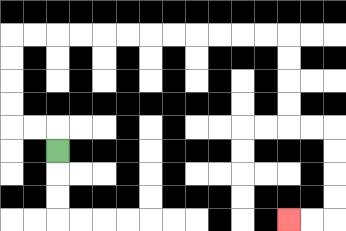{'start': '[2, 6]', 'end': '[12, 9]', 'path_directions': 'U,L,L,U,U,U,U,R,R,R,R,R,R,R,R,R,R,R,R,D,D,D,D,R,R,D,D,D,D,L,L', 'path_coordinates': '[[2, 6], [2, 5], [1, 5], [0, 5], [0, 4], [0, 3], [0, 2], [0, 1], [1, 1], [2, 1], [3, 1], [4, 1], [5, 1], [6, 1], [7, 1], [8, 1], [9, 1], [10, 1], [11, 1], [12, 1], [12, 2], [12, 3], [12, 4], [12, 5], [13, 5], [14, 5], [14, 6], [14, 7], [14, 8], [14, 9], [13, 9], [12, 9]]'}